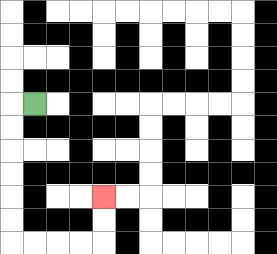{'start': '[1, 4]', 'end': '[4, 8]', 'path_directions': 'L,D,D,D,D,D,D,R,R,R,R,U,U', 'path_coordinates': '[[1, 4], [0, 4], [0, 5], [0, 6], [0, 7], [0, 8], [0, 9], [0, 10], [1, 10], [2, 10], [3, 10], [4, 10], [4, 9], [4, 8]]'}